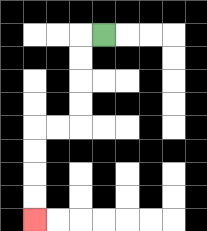{'start': '[4, 1]', 'end': '[1, 9]', 'path_directions': 'L,D,D,D,D,L,L,D,D,D,D', 'path_coordinates': '[[4, 1], [3, 1], [3, 2], [3, 3], [3, 4], [3, 5], [2, 5], [1, 5], [1, 6], [1, 7], [1, 8], [1, 9]]'}